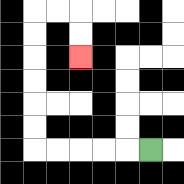{'start': '[6, 6]', 'end': '[3, 2]', 'path_directions': 'L,L,L,L,L,U,U,U,U,U,U,R,R,D,D', 'path_coordinates': '[[6, 6], [5, 6], [4, 6], [3, 6], [2, 6], [1, 6], [1, 5], [1, 4], [1, 3], [1, 2], [1, 1], [1, 0], [2, 0], [3, 0], [3, 1], [3, 2]]'}